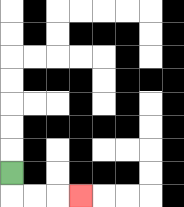{'start': '[0, 7]', 'end': '[3, 8]', 'path_directions': 'D,R,R,R', 'path_coordinates': '[[0, 7], [0, 8], [1, 8], [2, 8], [3, 8]]'}